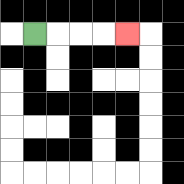{'start': '[1, 1]', 'end': '[5, 1]', 'path_directions': 'R,R,R,R', 'path_coordinates': '[[1, 1], [2, 1], [3, 1], [4, 1], [5, 1]]'}